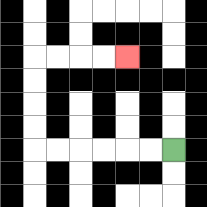{'start': '[7, 6]', 'end': '[5, 2]', 'path_directions': 'L,L,L,L,L,L,U,U,U,U,R,R,R,R', 'path_coordinates': '[[7, 6], [6, 6], [5, 6], [4, 6], [3, 6], [2, 6], [1, 6], [1, 5], [1, 4], [1, 3], [1, 2], [2, 2], [3, 2], [4, 2], [5, 2]]'}